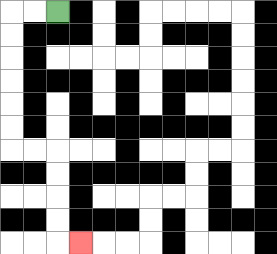{'start': '[2, 0]', 'end': '[3, 10]', 'path_directions': 'L,L,D,D,D,D,D,D,R,R,D,D,D,D,R', 'path_coordinates': '[[2, 0], [1, 0], [0, 0], [0, 1], [0, 2], [0, 3], [0, 4], [0, 5], [0, 6], [1, 6], [2, 6], [2, 7], [2, 8], [2, 9], [2, 10], [3, 10]]'}